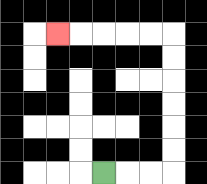{'start': '[4, 7]', 'end': '[2, 1]', 'path_directions': 'R,R,R,U,U,U,U,U,U,L,L,L,L,L', 'path_coordinates': '[[4, 7], [5, 7], [6, 7], [7, 7], [7, 6], [7, 5], [7, 4], [7, 3], [7, 2], [7, 1], [6, 1], [5, 1], [4, 1], [3, 1], [2, 1]]'}